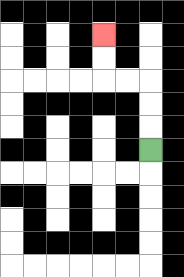{'start': '[6, 6]', 'end': '[4, 1]', 'path_directions': 'U,U,U,L,L,U,U', 'path_coordinates': '[[6, 6], [6, 5], [6, 4], [6, 3], [5, 3], [4, 3], [4, 2], [4, 1]]'}